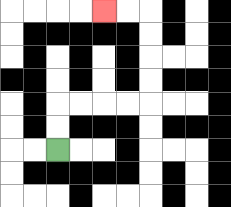{'start': '[2, 6]', 'end': '[4, 0]', 'path_directions': 'U,U,R,R,R,R,U,U,U,U,L,L', 'path_coordinates': '[[2, 6], [2, 5], [2, 4], [3, 4], [4, 4], [5, 4], [6, 4], [6, 3], [6, 2], [6, 1], [6, 0], [5, 0], [4, 0]]'}